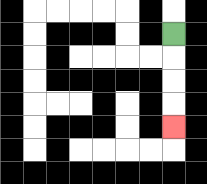{'start': '[7, 1]', 'end': '[7, 5]', 'path_directions': 'D,D,D,D', 'path_coordinates': '[[7, 1], [7, 2], [7, 3], [7, 4], [7, 5]]'}